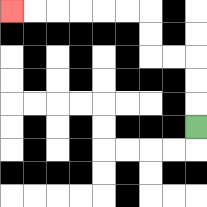{'start': '[8, 5]', 'end': '[0, 0]', 'path_directions': 'U,U,U,L,L,U,U,L,L,L,L,L,L', 'path_coordinates': '[[8, 5], [8, 4], [8, 3], [8, 2], [7, 2], [6, 2], [6, 1], [6, 0], [5, 0], [4, 0], [3, 0], [2, 0], [1, 0], [0, 0]]'}